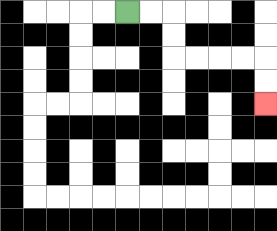{'start': '[5, 0]', 'end': '[11, 4]', 'path_directions': 'R,R,D,D,R,R,R,R,D,D', 'path_coordinates': '[[5, 0], [6, 0], [7, 0], [7, 1], [7, 2], [8, 2], [9, 2], [10, 2], [11, 2], [11, 3], [11, 4]]'}